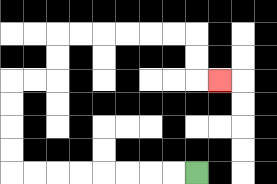{'start': '[8, 7]', 'end': '[9, 3]', 'path_directions': 'L,L,L,L,L,L,L,L,U,U,U,U,R,R,U,U,R,R,R,R,R,R,D,D,R', 'path_coordinates': '[[8, 7], [7, 7], [6, 7], [5, 7], [4, 7], [3, 7], [2, 7], [1, 7], [0, 7], [0, 6], [0, 5], [0, 4], [0, 3], [1, 3], [2, 3], [2, 2], [2, 1], [3, 1], [4, 1], [5, 1], [6, 1], [7, 1], [8, 1], [8, 2], [8, 3], [9, 3]]'}